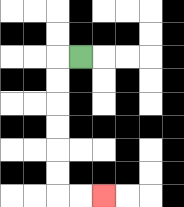{'start': '[3, 2]', 'end': '[4, 8]', 'path_directions': 'L,D,D,D,D,D,D,R,R', 'path_coordinates': '[[3, 2], [2, 2], [2, 3], [2, 4], [2, 5], [2, 6], [2, 7], [2, 8], [3, 8], [4, 8]]'}